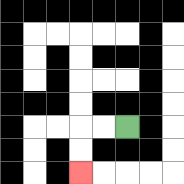{'start': '[5, 5]', 'end': '[3, 7]', 'path_directions': 'L,L,D,D', 'path_coordinates': '[[5, 5], [4, 5], [3, 5], [3, 6], [3, 7]]'}